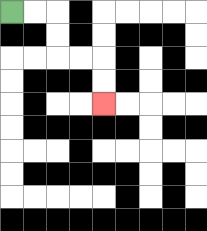{'start': '[0, 0]', 'end': '[4, 4]', 'path_directions': 'R,R,D,D,R,R,D,D', 'path_coordinates': '[[0, 0], [1, 0], [2, 0], [2, 1], [2, 2], [3, 2], [4, 2], [4, 3], [4, 4]]'}